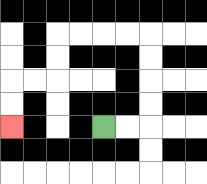{'start': '[4, 5]', 'end': '[0, 5]', 'path_directions': 'R,R,U,U,U,U,L,L,L,L,D,D,L,L,D,D', 'path_coordinates': '[[4, 5], [5, 5], [6, 5], [6, 4], [6, 3], [6, 2], [6, 1], [5, 1], [4, 1], [3, 1], [2, 1], [2, 2], [2, 3], [1, 3], [0, 3], [0, 4], [0, 5]]'}